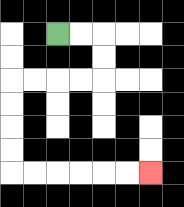{'start': '[2, 1]', 'end': '[6, 7]', 'path_directions': 'R,R,D,D,L,L,L,L,D,D,D,D,R,R,R,R,R,R', 'path_coordinates': '[[2, 1], [3, 1], [4, 1], [4, 2], [4, 3], [3, 3], [2, 3], [1, 3], [0, 3], [0, 4], [0, 5], [0, 6], [0, 7], [1, 7], [2, 7], [3, 7], [4, 7], [5, 7], [6, 7]]'}